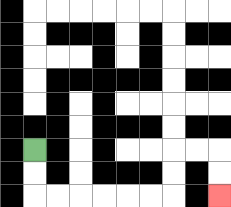{'start': '[1, 6]', 'end': '[9, 8]', 'path_directions': 'D,D,R,R,R,R,R,R,U,U,R,R,D,D', 'path_coordinates': '[[1, 6], [1, 7], [1, 8], [2, 8], [3, 8], [4, 8], [5, 8], [6, 8], [7, 8], [7, 7], [7, 6], [8, 6], [9, 6], [9, 7], [9, 8]]'}